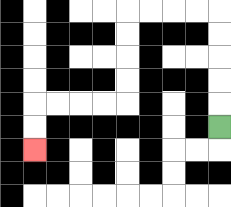{'start': '[9, 5]', 'end': '[1, 6]', 'path_directions': 'U,U,U,U,U,L,L,L,L,D,D,D,D,L,L,L,L,D,D', 'path_coordinates': '[[9, 5], [9, 4], [9, 3], [9, 2], [9, 1], [9, 0], [8, 0], [7, 0], [6, 0], [5, 0], [5, 1], [5, 2], [5, 3], [5, 4], [4, 4], [3, 4], [2, 4], [1, 4], [1, 5], [1, 6]]'}